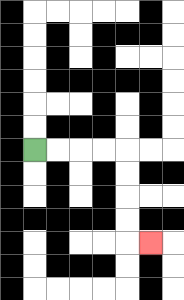{'start': '[1, 6]', 'end': '[6, 10]', 'path_directions': 'R,R,R,R,D,D,D,D,R', 'path_coordinates': '[[1, 6], [2, 6], [3, 6], [4, 6], [5, 6], [5, 7], [5, 8], [5, 9], [5, 10], [6, 10]]'}